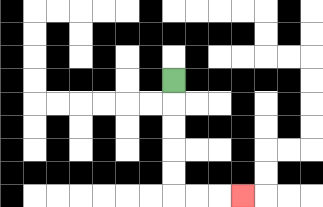{'start': '[7, 3]', 'end': '[10, 8]', 'path_directions': 'D,D,D,D,D,R,R,R', 'path_coordinates': '[[7, 3], [7, 4], [7, 5], [7, 6], [7, 7], [7, 8], [8, 8], [9, 8], [10, 8]]'}